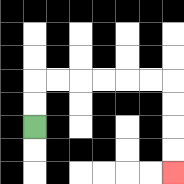{'start': '[1, 5]', 'end': '[7, 7]', 'path_directions': 'U,U,R,R,R,R,R,R,D,D,D,D', 'path_coordinates': '[[1, 5], [1, 4], [1, 3], [2, 3], [3, 3], [4, 3], [5, 3], [6, 3], [7, 3], [7, 4], [7, 5], [7, 6], [7, 7]]'}